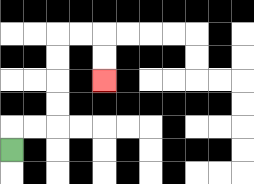{'start': '[0, 6]', 'end': '[4, 3]', 'path_directions': 'U,R,R,U,U,U,U,R,R,D,D', 'path_coordinates': '[[0, 6], [0, 5], [1, 5], [2, 5], [2, 4], [2, 3], [2, 2], [2, 1], [3, 1], [4, 1], [4, 2], [4, 3]]'}